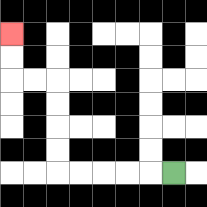{'start': '[7, 7]', 'end': '[0, 1]', 'path_directions': 'L,L,L,L,L,U,U,U,U,L,L,U,U', 'path_coordinates': '[[7, 7], [6, 7], [5, 7], [4, 7], [3, 7], [2, 7], [2, 6], [2, 5], [2, 4], [2, 3], [1, 3], [0, 3], [0, 2], [0, 1]]'}